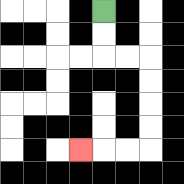{'start': '[4, 0]', 'end': '[3, 6]', 'path_directions': 'D,D,R,R,D,D,D,D,L,L,L', 'path_coordinates': '[[4, 0], [4, 1], [4, 2], [5, 2], [6, 2], [6, 3], [6, 4], [6, 5], [6, 6], [5, 6], [4, 6], [3, 6]]'}